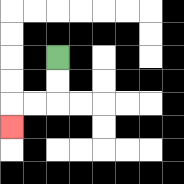{'start': '[2, 2]', 'end': '[0, 5]', 'path_directions': 'D,D,L,L,D', 'path_coordinates': '[[2, 2], [2, 3], [2, 4], [1, 4], [0, 4], [0, 5]]'}